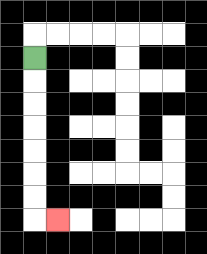{'start': '[1, 2]', 'end': '[2, 9]', 'path_directions': 'D,D,D,D,D,D,D,R', 'path_coordinates': '[[1, 2], [1, 3], [1, 4], [1, 5], [1, 6], [1, 7], [1, 8], [1, 9], [2, 9]]'}